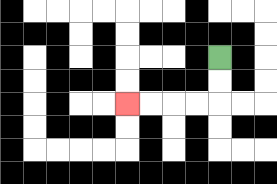{'start': '[9, 2]', 'end': '[5, 4]', 'path_directions': 'D,D,L,L,L,L', 'path_coordinates': '[[9, 2], [9, 3], [9, 4], [8, 4], [7, 4], [6, 4], [5, 4]]'}